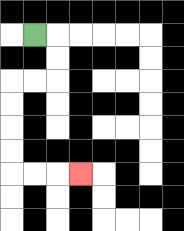{'start': '[1, 1]', 'end': '[3, 7]', 'path_directions': 'R,D,D,L,L,D,D,D,D,R,R,R', 'path_coordinates': '[[1, 1], [2, 1], [2, 2], [2, 3], [1, 3], [0, 3], [0, 4], [0, 5], [0, 6], [0, 7], [1, 7], [2, 7], [3, 7]]'}